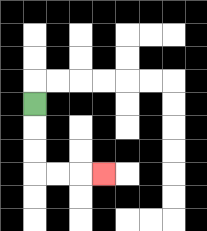{'start': '[1, 4]', 'end': '[4, 7]', 'path_directions': 'D,D,D,R,R,R', 'path_coordinates': '[[1, 4], [1, 5], [1, 6], [1, 7], [2, 7], [3, 7], [4, 7]]'}